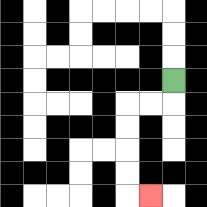{'start': '[7, 3]', 'end': '[6, 8]', 'path_directions': 'D,L,L,D,D,D,D,R', 'path_coordinates': '[[7, 3], [7, 4], [6, 4], [5, 4], [5, 5], [5, 6], [5, 7], [5, 8], [6, 8]]'}